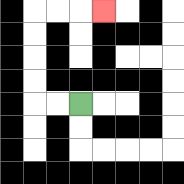{'start': '[3, 4]', 'end': '[4, 0]', 'path_directions': 'L,L,U,U,U,U,R,R,R', 'path_coordinates': '[[3, 4], [2, 4], [1, 4], [1, 3], [1, 2], [1, 1], [1, 0], [2, 0], [3, 0], [4, 0]]'}